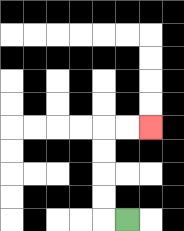{'start': '[5, 9]', 'end': '[6, 5]', 'path_directions': 'L,U,U,U,U,R,R', 'path_coordinates': '[[5, 9], [4, 9], [4, 8], [4, 7], [4, 6], [4, 5], [5, 5], [6, 5]]'}